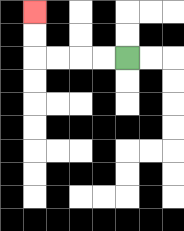{'start': '[5, 2]', 'end': '[1, 0]', 'path_directions': 'L,L,L,L,U,U', 'path_coordinates': '[[5, 2], [4, 2], [3, 2], [2, 2], [1, 2], [1, 1], [1, 0]]'}